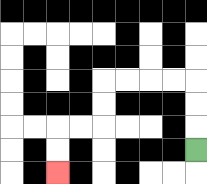{'start': '[8, 6]', 'end': '[2, 7]', 'path_directions': 'U,U,U,L,L,L,L,D,D,L,L,D,D', 'path_coordinates': '[[8, 6], [8, 5], [8, 4], [8, 3], [7, 3], [6, 3], [5, 3], [4, 3], [4, 4], [4, 5], [3, 5], [2, 5], [2, 6], [2, 7]]'}